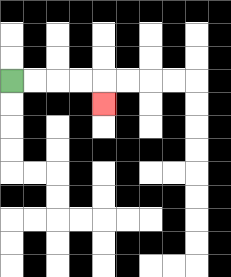{'start': '[0, 3]', 'end': '[4, 4]', 'path_directions': 'R,R,R,R,D', 'path_coordinates': '[[0, 3], [1, 3], [2, 3], [3, 3], [4, 3], [4, 4]]'}